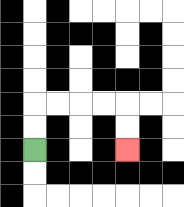{'start': '[1, 6]', 'end': '[5, 6]', 'path_directions': 'U,U,R,R,R,R,D,D', 'path_coordinates': '[[1, 6], [1, 5], [1, 4], [2, 4], [3, 4], [4, 4], [5, 4], [5, 5], [5, 6]]'}